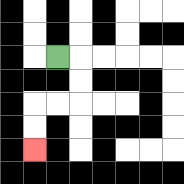{'start': '[2, 2]', 'end': '[1, 6]', 'path_directions': 'R,D,D,L,L,D,D', 'path_coordinates': '[[2, 2], [3, 2], [3, 3], [3, 4], [2, 4], [1, 4], [1, 5], [1, 6]]'}